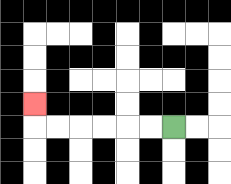{'start': '[7, 5]', 'end': '[1, 4]', 'path_directions': 'L,L,L,L,L,L,U', 'path_coordinates': '[[7, 5], [6, 5], [5, 5], [4, 5], [3, 5], [2, 5], [1, 5], [1, 4]]'}